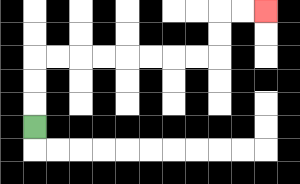{'start': '[1, 5]', 'end': '[11, 0]', 'path_directions': 'U,U,U,R,R,R,R,R,R,R,R,U,U,R,R', 'path_coordinates': '[[1, 5], [1, 4], [1, 3], [1, 2], [2, 2], [3, 2], [4, 2], [5, 2], [6, 2], [7, 2], [8, 2], [9, 2], [9, 1], [9, 0], [10, 0], [11, 0]]'}